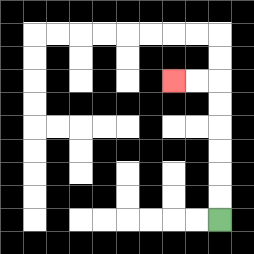{'start': '[9, 9]', 'end': '[7, 3]', 'path_directions': 'U,U,U,U,U,U,L,L', 'path_coordinates': '[[9, 9], [9, 8], [9, 7], [9, 6], [9, 5], [9, 4], [9, 3], [8, 3], [7, 3]]'}